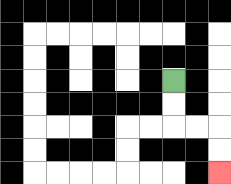{'start': '[7, 3]', 'end': '[9, 7]', 'path_directions': 'D,D,R,R,D,D', 'path_coordinates': '[[7, 3], [7, 4], [7, 5], [8, 5], [9, 5], [9, 6], [9, 7]]'}